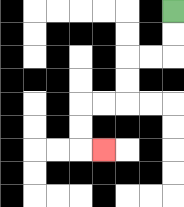{'start': '[7, 0]', 'end': '[4, 6]', 'path_directions': 'D,D,L,L,D,D,L,L,D,D,R', 'path_coordinates': '[[7, 0], [7, 1], [7, 2], [6, 2], [5, 2], [5, 3], [5, 4], [4, 4], [3, 4], [3, 5], [3, 6], [4, 6]]'}